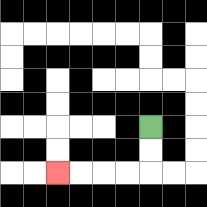{'start': '[6, 5]', 'end': '[2, 7]', 'path_directions': 'D,D,L,L,L,L', 'path_coordinates': '[[6, 5], [6, 6], [6, 7], [5, 7], [4, 7], [3, 7], [2, 7]]'}